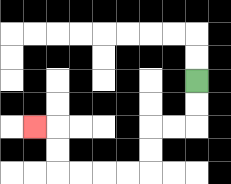{'start': '[8, 3]', 'end': '[1, 5]', 'path_directions': 'D,D,L,L,D,D,L,L,L,L,U,U,L', 'path_coordinates': '[[8, 3], [8, 4], [8, 5], [7, 5], [6, 5], [6, 6], [6, 7], [5, 7], [4, 7], [3, 7], [2, 7], [2, 6], [2, 5], [1, 5]]'}